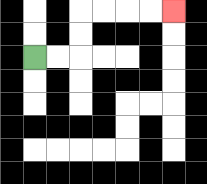{'start': '[1, 2]', 'end': '[7, 0]', 'path_directions': 'R,R,U,U,R,R,R,R', 'path_coordinates': '[[1, 2], [2, 2], [3, 2], [3, 1], [3, 0], [4, 0], [5, 0], [6, 0], [7, 0]]'}